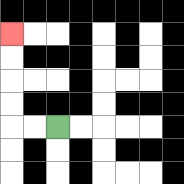{'start': '[2, 5]', 'end': '[0, 1]', 'path_directions': 'L,L,U,U,U,U', 'path_coordinates': '[[2, 5], [1, 5], [0, 5], [0, 4], [0, 3], [0, 2], [0, 1]]'}